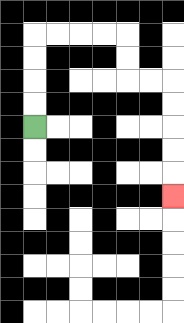{'start': '[1, 5]', 'end': '[7, 8]', 'path_directions': 'U,U,U,U,R,R,R,R,D,D,R,R,D,D,D,D,D', 'path_coordinates': '[[1, 5], [1, 4], [1, 3], [1, 2], [1, 1], [2, 1], [3, 1], [4, 1], [5, 1], [5, 2], [5, 3], [6, 3], [7, 3], [7, 4], [7, 5], [7, 6], [7, 7], [7, 8]]'}